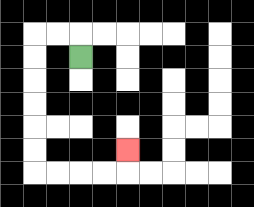{'start': '[3, 2]', 'end': '[5, 6]', 'path_directions': 'U,L,L,D,D,D,D,D,D,R,R,R,R,U', 'path_coordinates': '[[3, 2], [3, 1], [2, 1], [1, 1], [1, 2], [1, 3], [1, 4], [1, 5], [1, 6], [1, 7], [2, 7], [3, 7], [4, 7], [5, 7], [5, 6]]'}